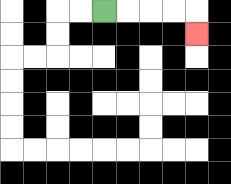{'start': '[4, 0]', 'end': '[8, 1]', 'path_directions': 'R,R,R,R,D', 'path_coordinates': '[[4, 0], [5, 0], [6, 0], [7, 0], [8, 0], [8, 1]]'}